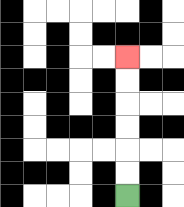{'start': '[5, 8]', 'end': '[5, 2]', 'path_directions': 'U,U,U,U,U,U', 'path_coordinates': '[[5, 8], [5, 7], [5, 6], [5, 5], [5, 4], [5, 3], [5, 2]]'}